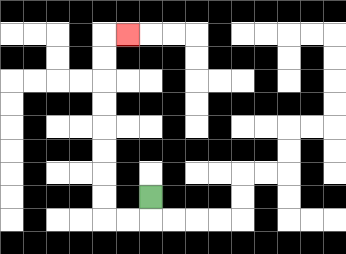{'start': '[6, 8]', 'end': '[5, 1]', 'path_directions': 'D,L,L,U,U,U,U,U,U,U,U,R', 'path_coordinates': '[[6, 8], [6, 9], [5, 9], [4, 9], [4, 8], [4, 7], [4, 6], [4, 5], [4, 4], [4, 3], [4, 2], [4, 1], [5, 1]]'}